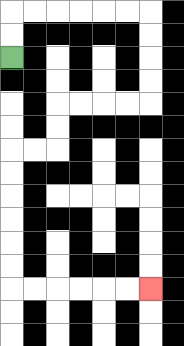{'start': '[0, 2]', 'end': '[6, 12]', 'path_directions': 'U,U,R,R,R,R,R,R,D,D,D,D,L,L,L,L,D,D,L,L,D,D,D,D,D,D,R,R,R,R,R,R', 'path_coordinates': '[[0, 2], [0, 1], [0, 0], [1, 0], [2, 0], [3, 0], [4, 0], [5, 0], [6, 0], [6, 1], [6, 2], [6, 3], [6, 4], [5, 4], [4, 4], [3, 4], [2, 4], [2, 5], [2, 6], [1, 6], [0, 6], [0, 7], [0, 8], [0, 9], [0, 10], [0, 11], [0, 12], [1, 12], [2, 12], [3, 12], [4, 12], [5, 12], [6, 12]]'}